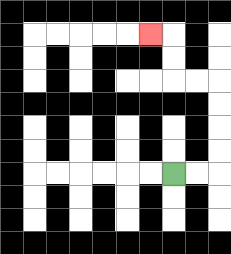{'start': '[7, 7]', 'end': '[6, 1]', 'path_directions': 'R,R,U,U,U,U,L,L,U,U,L', 'path_coordinates': '[[7, 7], [8, 7], [9, 7], [9, 6], [9, 5], [9, 4], [9, 3], [8, 3], [7, 3], [7, 2], [7, 1], [6, 1]]'}